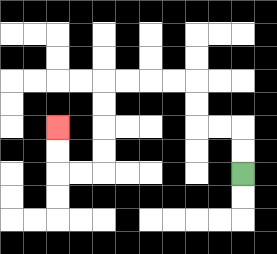{'start': '[10, 7]', 'end': '[2, 5]', 'path_directions': 'U,U,L,L,U,U,L,L,L,L,D,D,D,D,L,L,U,U', 'path_coordinates': '[[10, 7], [10, 6], [10, 5], [9, 5], [8, 5], [8, 4], [8, 3], [7, 3], [6, 3], [5, 3], [4, 3], [4, 4], [4, 5], [4, 6], [4, 7], [3, 7], [2, 7], [2, 6], [2, 5]]'}